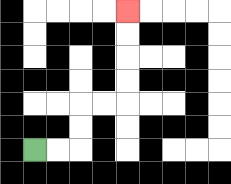{'start': '[1, 6]', 'end': '[5, 0]', 'path_directions': 'R,R,U,U,R,R,U,U,U,U', 'path_coordinates': '[[1, 6], [2, 6], [3, 6], [3, 5], [3, 4], [4, 4], [5, 4], [5, 3], [5, 2], [5, 1], [5, 0]]'}